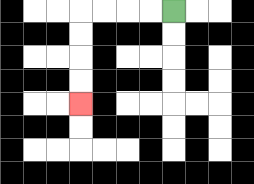{'start': '[7, 0]', 'end': '[3, 4]', 'path_directions': 'L,L,L,L,D,D,D,D', 'path_coordinates': '[[7, 0], [6, 0], [5, 0], [4, 0], [3, 0], [3, 1], [3, 2], [3, 3], [3, 4]]'}